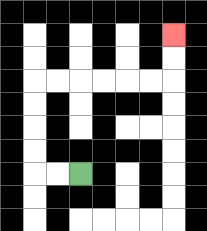{'start': '[3, 7]', 'end': '[7, 1]', 'path_directions': 'L,L,U,U,U,U,R,R,R,R,R,R,U,U', 'path_coordinates': '[[3, 7], [2, 7], [1, 7], [1, 6], [1, 5], [1, 4], [1, 3], [2, 3], [3, 3], [4, 3], [5, 3], [6, 3], [7, 3], [7, 2], [7, 1]]'}